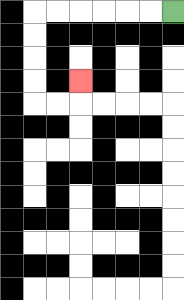{'start': '[7, 0]', 'end': '[3, 3]', 'path_directions': 'L,L,L,L,L,L,D,D,D,D,R,R,U', 'path_coordinates': '[[7, 0], [6, 0], [5, 0], [4, 0], [3, 0], [2, 0], [1, 0], [1, 1], [1, 2], [1, 3], [1, 4], [2, 4], [3, 4], [3, 3]]'}